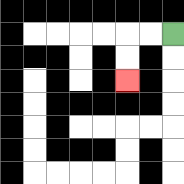{'start': '[7, 1]', 'end': '[5, 3]', 'path_directions': 'L,L,D,D', 'path_coordinates': '[[7, 1], [6, 1], [5, 1], [5, 2], [5, 3]]'}